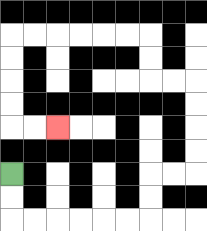{'start': '[0, 7]', 'end': '[2, 5]', 'path_directions': 'D,D,R,R,R,R,R,R,U,U,R,R,U,U,U,U,L,L,U,U,L,L,L,L,L,L,D,D,D,D,R,R', 'path_coordinates': '[[0, 7], [0, 8], [0, 9], [1, 9], [2, 9], [3, 9], [4, 9], [5, 9], [6, 9], [6, 8], [6, 7], [7, 7], [8, 7], [8, 6], [8, 5], [8, 4], [8, 3], [7, 3], [6, 3], [6, 2], [6, 1], [5, 1], [4, 1], [3, 1], [2, 1], [1, 1], [0, 1], [0, 2], [0, 3], [0, 4], [0, 5], [1, 5], [2, 5]]'}